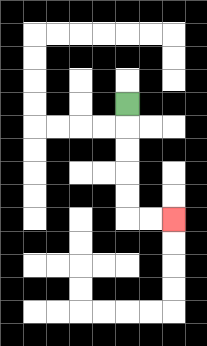{'start': '[5, 4]', 'end': '[7, 9]', 'path_directions': 'D,D,D,D,D,R,R', 'path_coordinates': '[[5, 4], [5, 5], [5, 6], [5, 7], [5, 8], [5, 9], [6, 9], [7, 9]]'}